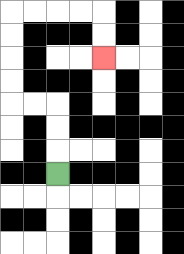{'start': '[2, 7]', 'end': '[4, 2]', 'path_directions': 'U,U,U,L,L,U,U,U,U,R,R,R,R,D,D', 'path_coordinates': '[[2, 7], [2, 6], [2, 5], [2, 4], [1, 4], [0, 4], [0, 3], [0, 2], [0, 1], [0, 0], [1, 0], [2, 0], [3, 0], [4, 0], [4, 1], [4, 2]]'}